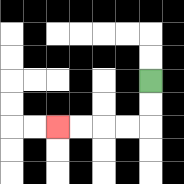{'start': '[6, 3]', 'end': '[2, 5]', 'path_directions': 'D,D,L,L,L,L', 'path_coordinates': '[[6, 3], [6, 4], [6, 5], [5, 5], [4, 5], [3, 5], [2, 5]]'}